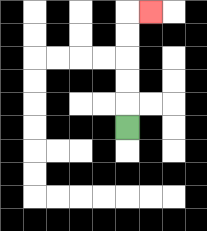{'start': '[5, 5]', 'end': '[6, 0]', 'path_directions': 'U,U,U,U,U,R', 'path_coordinates': '[[5, 5], [5, 4], [5, 3], [5, 2], [5, 1], [5, 0], [6, 0]]'}